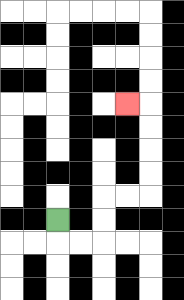{'start': '[2, 9]', 'end': '[5, 4]', 'path_directions': 'D,R,R,U,U,R,R,U,U,U,U,L', 'path_coordinates': '[[2, 9], [2, 10], [3, 10], [4, 10], [4, 9], [4, 8], [5, 8], [6, 8], [6, 7], [6, 6], [6, 5], [6, 4], [5, 4]]'}